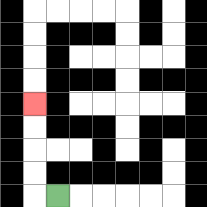{'start': '[2, 8]', 'end': '[1, 4]', 'path_directions': 'L,U,U,U,U', 'path_coordinates': '[[2, 8], [1, 8], [1, 7], [1, 6], [1, 5], [1, 4]]'}